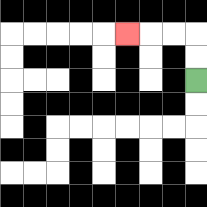{'start': '[8, 3]', 'end': '[5, 1]', 'path_directions': 'U,U,L,L,L', 'path_coordinates': '[[8, 3], [8, 2], [8, 1], [7, 1], [6, 1], [5, 1]]'}